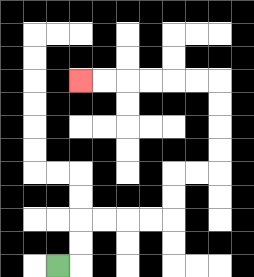{'start': '[2, 11]', 'end': '[3, 3]', 'path_directions': 'R,U,U,R,R,R,R,U,U,R,R,U,U,U,U,L,L,L,L,L,L', 'path_coordinates': '[[2, 11], [3, 11], [3, 10], [3, 9], [4, 9], [5, 9], [6, 9], [7, 9], [7, 8], [7, 7], [8, 7], [9, 7], [9, 6], [9, 5], [9, 4], [9, 3], [8, 3], [7, 3], [6, 3], [5, 3], [4, 3], [3, 3]]'}